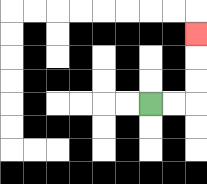{'start': '[6, 4]', 'end': '[8, 1]', 'path_directions': 'R,R,U,U,U', 'path_coordinates': '[[6, 4], [7, 4], [8, 4], [8, 3], [8, 2], [8, 1]]'}